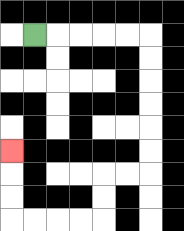{'start': '[1, 1]', 'end': '[0, 6]', 'path_directions': 'R,R,R,R,R,D,D,D,D,D,D,L,L,D,D,L,L,L,L,U,U,U', 'path_coordinates': '[[1, 1], [2, 1], [3, 1], [4, 1], [5, 1], [6, 1], [6, 2], [6, 3], [6, 4], [6, 5], [6, 6], [6, 7], [5, 7], [4, 7], [4, 8], [4, 9], [3, 9], [2, 9], [1, 9], [0, 9], [0, 8], [0, 7], [0, 6]]'}